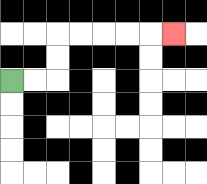{'start': '[0, 3]', 'end': '[7, 1]', 'path_directions': 'R,R,U,U,R,R,R,R,R', 'path_coordinates': '[[0, 3], [1, 3], [2, 3], [2, 2], [2, 1], [3, 1], [4, 1], [5, 1], [6, 1], [7, 1]]'}